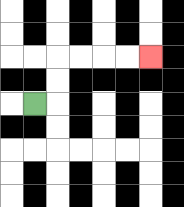{'start': '[1, 4]', 'end': '[6, 2]', 'path_directions': 'R,U,U,R,R,R,R', 'path_coordinates': '[[1, 4], [2, 4], [2, 3], [2, 2], [3, 2], [4, 2], [5, 2], [6, 2]]'}